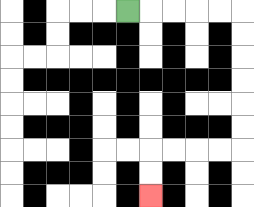{'start': '[5, 0]', 'end': '[6, 8]', 'path_directions': 'R,R,R,R,R,D,D,D,D,D,D,L,L,L,L,D,D', 'path_coordinates': '[[5, 0], [6, 0], [7, 0], [8, 0], [9, 0], [10, 0], [10, 1], [10, 2], [10, 3], [10, 4], [10, 5], [10, 6], [9, 6], [8, 6], [7, 6], [6, 6], [6, 7], [6, 8]]'}